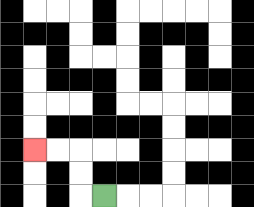{'start': '[4, 8]', 'end': '[1, 6]', 'path_directions': 'L,U,U,L,L', 'path_coordinates': '[[4, 8], [3, 8], [3, 7], [3, 6], [2, 6], [1, 6]]'}